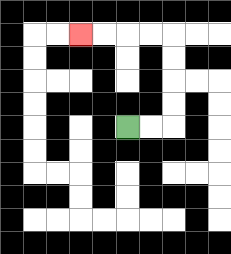{'start': '[5, 5]', 'end': '[3, 1]', 'path_directions': 'R,R,U,U,U,U,L,L,L,L', 'path_coordinates': '[[5, 5], [6, 5], [7, 5], [7, 4], [7, 3], [7, 2], [7, 1], [6, 1], [5, 1], [4, 1], [3, 1]]'}